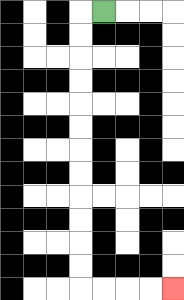{'start': '[4, 0]', 'end': '[7, 12]', 'path_directions': 'L,D,D,D,D,D,D,D,D,D,D,D,D,R,R,R,R', 'path_coordinates': '[[4, 0], [3, 0], [3, 1], [3, 2], [3, 3], [3, 4], [3, 5], [3, 6], [3, 7], [3, 8], [3, 9], [3, 10], [3, 11], [3, 12], [4, 12], [5, 12], [6, 12], [7, 12]]'}